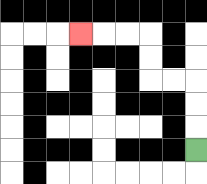{'start': '[8, 6]', 'end': '[3, 1]', 'path_directions': 'U,U,U,L,L,U,U,L,L,L', 'path_coordinates': '[[8, 6], [8, 5], [8, 4], [8, 3], [7, 3], [6, 3], [6, 2], [6, 1], [5, 1], [4, 1], [3, 1]]'}